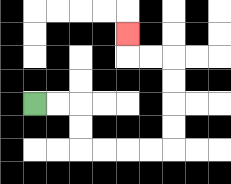{'start': '[1, 4]', 'end': '[5, 1]', 'path_directions': 'R,R,D,D,R,R,R,R,U,U,U,U,L,L,U', 'path_coordinates': '[[1, 4], [2, 4], [3, 4], [3, 5], [3, 6], [4, 6], [5, 6], [6, 6], [7, 6], [7, 5], [7, 4], [7, 3], [7, 2], [6, 2], [5, 2], [5, 1]]'}